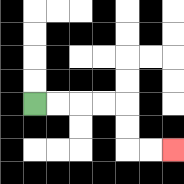{'start': '[1, 4]', 'end': '[7, 6]', 'path_directions': 'R,R,R,R,D,D,R,R', 'path_coordinates': '[[1, 4], [2, 4], [3, 4], [4, 4], [5, 4], [5, 5], [5, 6], [6, 6], [7, 6]]'}